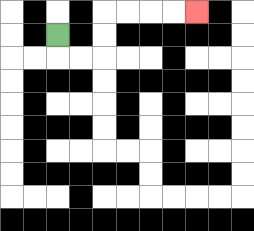{'start': '[2, 1]', 'end': '[8, 0]', 'path_directions': 'D,R,R,U,U,R,R,R,R', 'path_coordinates': '[[2, 1], [2, 2], [3, 2], [4, 2], [4, 1], [4, 0], [5, 0], [6, 0], [7, 0], [8, 0]]'}